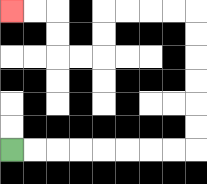{'start': '[0, 6]', 'end': '[0, 0]', 'path_directions': 'R,R,R,R,R,R,R,R,U,U,U,U,U,U,L,L,L,L,D,D,L,L,U,U,L,L', 'path_coordinates': '[[0, 6], [1, 6], [2, 6], [3, 6], [4, 6], [5, 6], [6, 6], [7, 6], [8, 6], [8, 5], [8, 4], [8, 3], [8, 2], [8, 1], [8, 0], [7, 0], [6, 0], [5, 0], [4, 0], [4, 1], [4, 2], [3, 2], [2, 2], [2, 1], [2, 0], [1, 0], [0, 0]]'}